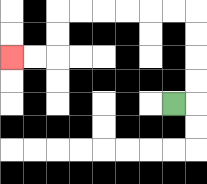{'start': '[7, 4]', 'end': '[0, 2]', 'path_directions': 'R,U,U,U,U,L,L,L,L,L,L,D,D,L,L', 'path_coordinates': '[[7, 4], [8, 4], [8, 3], [8, 2], [8, 1], [8, 0], [7, 0], [6, 0], [5, 0], [4, 0], [3, 0], [2, 0], [2, 1], [2, 2], [1, 2], [0, 2]]'}